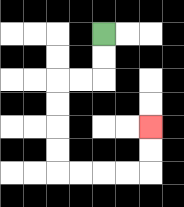{'start': '[4, 1]', 'end': '[6, 5]', 'path_directions': 'D,D,L,L,D,D,D,D,R,R,R,R,U,U', 'path_coordinates': '[[4, 1], [4, 2], [4, 3], [3, 3], [2, 3], [2, 4], [2, 5], [2, 6], [2, 7], [3, 7], [4, 7], [5, 7], [6, 7], [6, 6], [6, 5]]'}